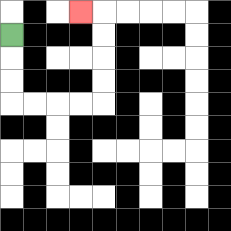{'start': '[0, 1]', 'end': '[3, 0]', 'path_directions': 'D,D,D,R,R,R,R,U,U,U,U,L', 'path_coordinates': '[[0, 1], [0, 2], [0, 3], [0, 4], [1, 4], [2, 4], [3, 4], [4, 4], [4, 3], [4, 2], [4, 1], [4, 0], [3, 0]]'}